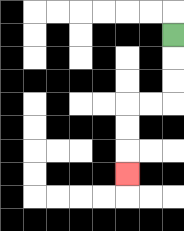{'start': '[7, 1]', 'end': '[5, 7]', 'path_directions': 'D,D,D,L,L,D,D,D', 'path_coordinates': '[[7, 1], [7, 2], [7, 3], [7, 4], [6, 4], [5, 4], [5, 5], [5, 6], [5, 7]]'}